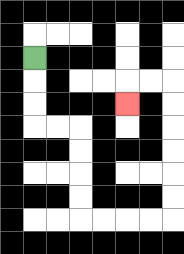{'start': '[1, 2]', 'end': '[5, 4]', 'path_directions': 'D,D,D,R,R,D,D,D,D,R,R,R,R,U,U,U,U,U,U,L,L,D', 'path_coordinates': '[[1, 2], [1, 3], [1, 4], [1, 5], [2, 5], [3, 5], [3, 6], [3, 7], [3, 8], [3, 9], [4, 9], [5, 9], [6, 9], [7, 9], [7, 8], [7, 7], [7, 6], [7, 5], [7, 4], [7, 3], [6, 3], [5, 3], [5, 4]]'}